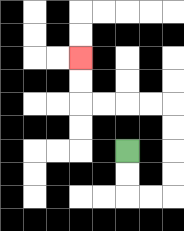{'start': '[5, 6]', 'end': '[3, 2]', 'path_directions': 'D,D,R,R,U,U,U,U,L,L,L,L,U,U', 'path_coordinates': '[[5, 6], [5, 7], [5, 8], [6, 8], [7, 8], [7, 7], [7, 6], [7, 5], [7, 4], [6, 4], [5, 4], [4, 4], [3, 4], [3, 3], [3, 2]]'}